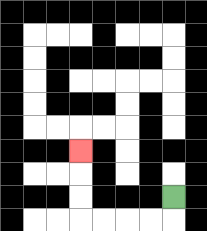{'start': '[7, 8]', 'end': '[3, 6]', 'path_directions': 'D,L,L,L,L,U,U,U', 'path_coordinates': '[[7, 8], [7, 9], [6, 9], [5, 9], [4, 9], [3, 9], [3, 8], [3, 7], [3, 6]]'}